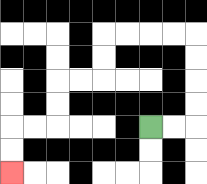{'start': '[6, 5]', 'end': '[0, 7]', 'path_directions': 'R,R,U,U,U,U,L,L,L,L,D,D,L,L,D,D,L,L,D,D', 'path_coordinates': '[[6, 5], [7, 5], [8, 5], [8, 4], [8, 3], [8, 2], [8, 1], [7, 1], [6, 1], [5, 1], [4, 1], [4, 2], [4, 3], [3, 3], [2, 3], [2, 4], [2, 5], [1, 5], [0, 5], [0, 6], [0, 7]]'}